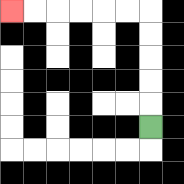{'start': '[6, 5]', 'end': '[0, 0]', 'path_directions': 'U,U,U,U,U,L,L,L,L,L,L', 'path_coordinates': '[[6, 5], [6, 4], [6, 3], [6, 2], [6, 1], [6, 0], [5, 0], [4, 0], [3, 0], [2, 0], [1, 0], [0, 0]]'}